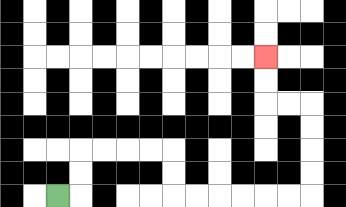{'start': '[2, 8]', 'end': '[11, 2]', 'path_directions': 'R,U,U,R,R,R,R,D,D,R,R,R,R,R,R,U,U,U,U,L,L,U,U', 'path_coordinates': '[[2, 8], [3, 8], [3, 7], [3, 6], [4, 6], [5, 6], [6, 6], [7, 6], [7, 7], [7, 8], [8, 8], [9, 8], [10, 8], [11, 8], [12, 8], [13, 8], [13, 7], [13, 6], [13, 5], [13, 4], [12, 4], [11, 4], [11, 3], [11, 2]]'}